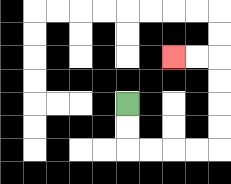{'start': '[5, 4]', 'end': '[7, 2]', 'path_directions': 'D,D,R,R,R,R,U,U,U,U,L,L', 'path_coordinates': '[[5, 4], [5, 5], [5, 6], [6, 6], [7, 6], [8, 6], [9, 6], [9, 5], [9, 4], [9, 3], [9, 2], [8, 2], [7, 2]]'}